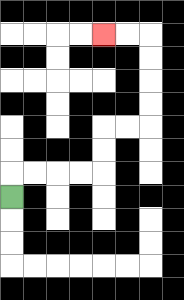{'start': '[0, 8]', 'end': '[4, 1]', 'path_directions': 'U,R,R,R,R,U,U,R,R,U,U,U,U,L,L', 'path_coordinates': '[[0, 8], [0, 7], [1, 7], [2, 7], [3, 7], [4, 7], [4, 6], [4, 5], [5, 5], [6, 5], [6, 4], [6, 3], [6, 2], [6, 1], [5, 1], [4, 1]]'}